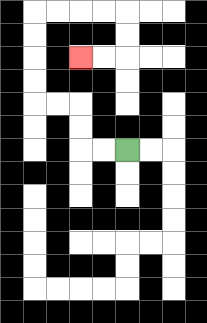{'start': '[5, 6]', 'end': '[3, 2]', 'path_directions': 'L,L,U,U,L,L,U,U,U,U,R,R,R,R,D,D,L,L', 'path_coordinates': '[[5, 6], [4, 6], [3, 6], [3, 5], [3, 4], [2, 4], [1, 4], [1, 3], [1, 2], [1, 1], [1, 0], [2, 0], [3, 0], [4, 0], [5, 0], [5, 1], [5, 2], [4, 2], [3, 2]]'}